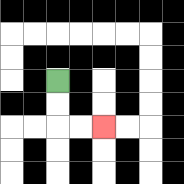{'start': '[2, 3]', 'end': '[4, 5]', 'path_directions': 'D,D,R,R', 'path_coordinates': '[[2, 3], [2, 4], [2, 5], [3, 5], [4, 5]]'}